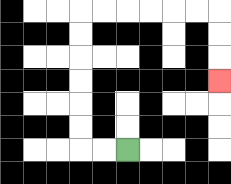{'start': '[5, 6]', 'end': '[9, 3]', 'path_directions': 'L,L,U,U,U,U,U,U,R,R,R,R,R,R,D,D,D', 'path_coordinates': '[[5, 6], [4, 6], [3, 6], [3, 5], [3, 4], [3, 3], [3, 2], [3, 1], [3, 0], [4, 0], [5, 0], [6, 0], [7, 0], [8, 0], [9, 0], [9, 1], [9, 2], [9, 3]]'}